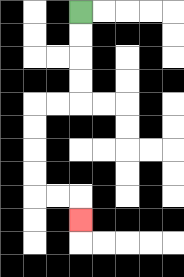{'start': '[3, 0]', 'end': '[3, 9]', 'path_directions': 'D,D,D,D,L,L,D,D,D,D,R,R,D', 'path_coordinates': '[[3, 0], [3, 1], [3, 2], [3, 3], [3, 4], [2, 4], [1, 4], [1, 5], [1, 6], [1, 7], [1, 8], [2, 8], [3, 8], [3, 9]]'}